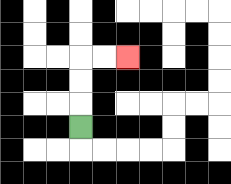{'start': '[3, 5]', 'end': '[5, 2]', 'path_directions': 'U,U,U,R,R', 'path_coordinates': '[[3, 5], [3, 4], [3, 3], [3, 2], [4, 2], [5, 2]]'}